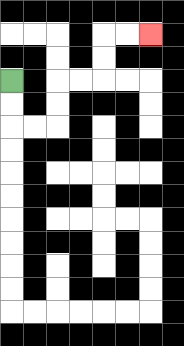{'start': '[0, 3]', 'end': '[6, 1]', 'path_directions': 'D,D,R,R,U,U,R,R,U,U,R,R', 'path_coordinates': '[[0, 3], [0, 4], [0, 5], [1, 5], [2, 5], [2, 4], [2, 3], [3, 3], [4, 3], [4, 2], [4, 1], [5, 1], [6, 1]]'}